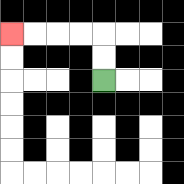{'start': '[4, 3]', 'end': '[0, 1]', 'path_directions': 'U,U,L,L,L,L', 'path_coordinates': '[[4, 3], [4, 2], [4, 1], [3, 1], [2, 1], [1, 1], [0, 1]]'}